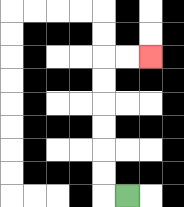{'start': '[5, 8]', 'end': '[6, 2]', 'path_directions': 'L,U,U,U,U,U,U,R,R', 'path_coordinates': '[[5, 8], [4, 8], [4, 7], [4, 6], [4, 5], [4, 4], [4, 3], [4, 2], [5, 2], [6, 2]]'}